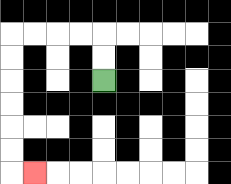{'start': '[4, 3]', 'end': '[1, 7]', 'path_directions': 'U,U,L,L,L,L,D,D,D,D,D,D,R', 'path_coordinates': '[[4, 3], [4, 2], [4, 1], [3, 1], [2, 1], [1, 1], [0, 1], [0, 2], [0, 3], [0, 4], [0, 5], [0, 6], [0, 7], [1, 7]]'}